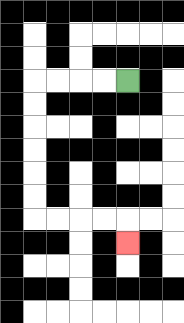{'start': '[5, 3]', 'end': '[5, 10]', 'path_directions': 'L,L,L,L,D,D,D,D,D,D,R,R,R,R,D', 'path_coordinates': '[[5, 3], [4, 3], [3, 3], [2, 3], [1, 3], [1, 4], [1, 5], [1, 6], [1, 7], [1, 8], [1, 9], [2, 9], [3, 9], [4, 9], [5, 9], [5, 10]]'}